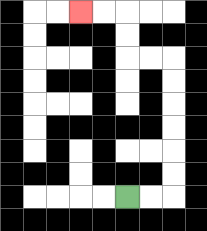{'start': '[5, 8]', 'end': '[3, 0]', 'path_directions': 'R,R,U,U,U,U,U,U,L,L,U,U,L,L', 'path_coordinates': '[[5, 8], [6, 8], [7, 8], [7, 7], [7, 6], [7, 5], [7, 4], [7, 3], [7, 2], [6, 2], [5, 2], [5, 1], [5, 0], [4, 0], [3, 0]]'}